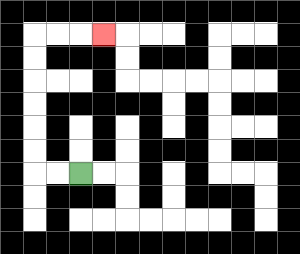{'start': '[3, 7]', 'end': '[4, 1]', 'path_directions': 'L,L,U,U,U,U,U,U,R,R,R', 'path_coordinates': '[[3, 7], [2, 7], [1, 7], [1, 6], [1, 5], [1, 4], [1, 3], [1, 2], [1, 1], [2, 1], [3, 1], [4, 1]]'}